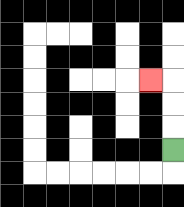{'start': '[7, 6]', 'end': '[6, 3]', 'path_directions': 'U,U,U,L', 'path_coordinates': '[[7, 6], [7, 5], [7, 4], [7, 3], [6, 3]]'}